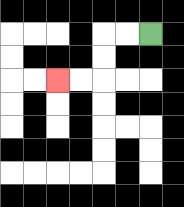{'start': '[6, 1]', 'end': '[2, 3]', 'path_directions': 'L,L,D,D,L,L', 'path_coordinates': '[[6, 1], [5, 1], [4, 1], [4, 2], [4, 3], [3, 3], [2, 3]]'}